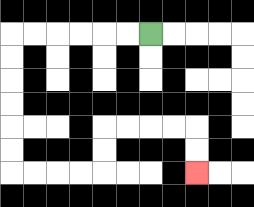{'start': '[6, 1]', 'end': '[8, 7]', 'path_directions': 'L,L,L,L,L,L,D,D,D,D,D,D,R,R,R,R,U,U,R,R,R,R,D,D', 'path_coordinates': '[[6, 1], [5, 1], [4, 1], [3, 1], [2, 1], [1, 1], [0, 1], [0, 2], [0, 3], [0, 4], [0, 5], [0, 6], [0, 7], [1, 7], [2, 7], [3, 7], [4, 7], [4, 6], [4, 5], [5, 5], [6, 5], [7, 5], [8, 5], [8, 6], [8, 7]]'}